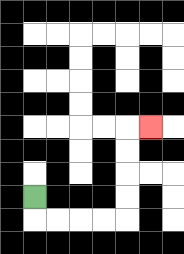{'start': '[1, 8]', 'end': '[6, 5]', 'path_directions': 'D,R,R,R,R,U,U,U,U,R', 'path_coordinates': '[[1, 8], [1, 9], [2, 9], [3, 9], [4, 9], [5, 9], [5, 8], [5, 7], [5, 6], [5, 5], [6, 5]]'}